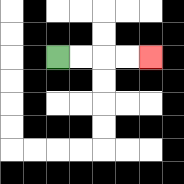{'start': '[2, 2]', 'end': '[6, 2]', 'path_directions': 'R,R,R,R', 'path_coordinates': '[[2, 2], [3, 2], [4, 2], [5, 2], [6, 2]]'}